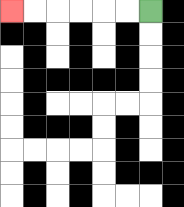{'start': '[6, 0]', 'end': '[0, 0]', 'path_directions': 'L,L,L,L,L,L', 'path_coordinates': '[[6, 0], [5, 0], [4, 0], [3, 0], [2, 0], [1, 0], [0, 0]]'}